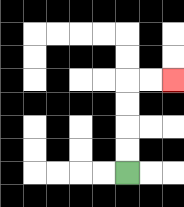{'start': '[5, 7]', 'end': '[7, 3]', 'path_directions': 'U,U,U,U,R,R', 'path_coordinates': '[[5, 7], [5, 6], [5, 5], [5, 4], [5, 3], [6, 3], [7, 3]]'}